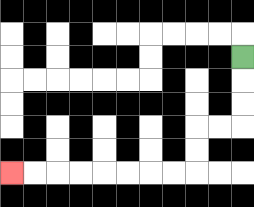{'start': '[10, 2]', 'end': '[0, 7]', 'path_directions': 'D,D,D,L,L,D,D,L,L,L,L,L,L,L,L', 'path_coordinates': '[[10, 2], [10, 3], [10, 4], [10, 5], [9, 5], [8, 5], [8, 6], [8, 7], [7, 7], [6, 7], [5, 7], [4, 7], [3, 7], [2, 7], [1, 7], [0, 7]]'}